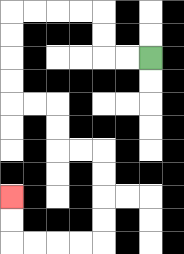{'start': '[6, 2]', 'end': '[0, 8]', 'path_directions': 'L,L,U,U,L,L,L,L,D,D,D,D,R,R,D,D,R,R,D,D,D,D,L,L,L,L,U,U', 'path_coordinates': '[[6, 2], [5, 2], [4, 2], [4, 1], [4, 0], [3, 0], [2, 0], [1, 0], [0, 0], [0, 1], [0, 2], [0, 3], [0, 4], [1, 4], [2, 4], [2, 5], [2, 6], [3, 6], [4, 6], [4, 7], [4, 8], [4, 9], [4, 10], [3, 10], [2, 10], [1, 10], [0, 10], [0, 9], [0, 8]]'}